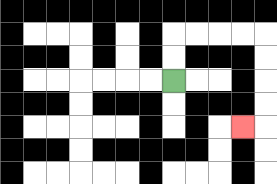{'start': '[7, 3]', 'end': '[10, 5]', 'path_directions': 'U,U,R,R,R,R,D,D,D,D,L', 'path_coordinates': '[[7, 3], [7, 2], [7, 1], [8, 1], [9, 1], [10, 1], [11, 1], [11, 2], [11, 3], [11, 4], [11, 5], [10, 5]]'}